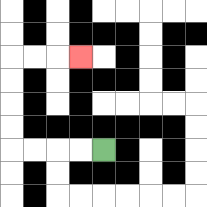{'start': '[4, 6]', 'end': '[3, 2]', 'path_directions': 'L,L,L,L,U,U,U,U,R,R,R', 'path_coordinates': '[[4, 6], [3, 6], [2, 6], [1, 6], [0, 6], [0, 5], [0, 4], [0, 3], [0, 2], [1, 2], [2, 2], [3, 2]]'}